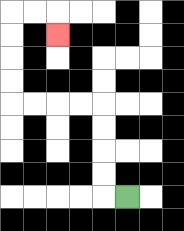{'start': '[5, 8]', 'end': '[2, 1]', 'path_directions': 'L,U,U,U,U,L,L,L,L,U,U,U,U,R,R,D', 'path_coordinates': '[[5, 8], [4, 8], [4, 7], [4, 6], [4, 5], [4, 4], [3, 4], [2, 4], [1, 4], [0, 4], [0, 3], [0, 2], [0, 1], [0, 0], [1, 0], [2, 0], [2, 1]]'}